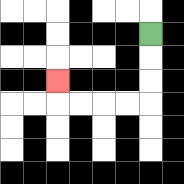{'start': '[6, 1]', 'end': '[2, 3]', 'path_directions': 'D,D,D,L,L,L,L,U', 'path_coordinates': '[[6, 1], [6, 2], [6, 3], [6, 4], [5, 4], [4, 4], [3, 4], [2, 4], [2, 3]]'}